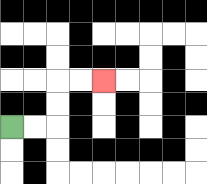{'start': '[0, 5]', 'end': '[4, 3]', 'path_directions': 'R,R,U,U,R,R', 'path_coordinates': '[[0, 5], [1, 5], [2, 5], [2, 4], [2, 3], [3, 3], [4, 3]]'}